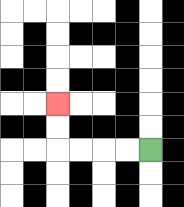{'start': '[6, 6]', 'end': '[2, 4]', 'path_directions': 'L,L,L,L,U,U', 'path_coordinates': '[[6, 6], [5, 6], [4, 6], [3, 6], [2, 6], [2, 5], [2, 4]]'}